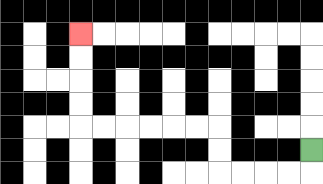{'start': '[13, 6]', 'end': '[3, 1]', 'path_directions': 'D,L,L,L,L,U,U,L,L,L,L,L,L,U,U,U,U', 'path_coordinates': '[[13, 6], [13, 7], [12, 7], [11, 7], [10, 7], [9, 7], [9, 6], [9, 5], [8, 5], [7, 5], [6, 5], [5, 5], [4, 5], [3, 5], [3, 4], [3, 3], [3, 2], [3, 1]]'}